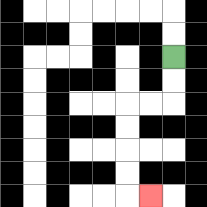{'start': '[7, 2]', 'end': '[6, 8]', 'path_directions': 'D,D,L,L,D,D,D,D,R', 'path_coordinates': '[[7, 2], [7, 3], [7, 4], [6, 4], [5, 4], [5, 5], [5, 6], [5, 7], [5, 8], [6, 8]]'}